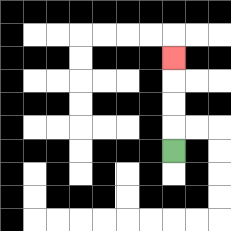{'start': '[7, 6]', 'end': '[7, 2]', 'path_directions': 'U,U,U,U', 'path_coordinates': '[[7, 6], [7, 5], [7, 4], [7, 3], [7, 2]]'}